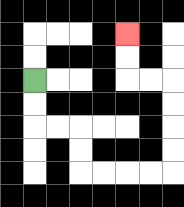{'start': '[1, 3]', 'end': '[5, 1]', 'path_directions': 'D,D,R,R,D,D,R,R,R,R,U,U,U,U,L,L,U,U', 'path_coordinates': '[[1, 3], [1, 4], [1, 5], [2, 5], [3, 5], [3, 6], [3, 7], [4, 7], [5, 7], [6, 7], [7, 7], [7, 6], [7, 5], [7, 4], [7, 3], [6, 3], [5, 3], [5, 2], [5, 1]]'}